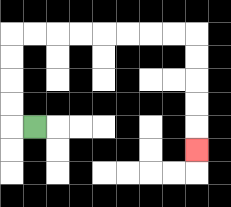{'start': '[1, 5]', 'end': '[8, 6]', 'path_directions': 'L,U,U,U,U,R,R,R,R,R,R,R,R,D,D,D,D,D', 'path_coordinates': '[[1, 5], [0, 5], [0, 4], [0, 3], [0, 2], [0, 1], [1, 1], [2, 1], [3, 1], [4, 1], [5, 1], [6, 1], [7, 1], [8, 1], [8, 2], [8, 3], [8, 4], [8, 5], [8, 6]]'}